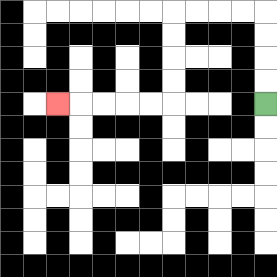{'start': '[11, 4]', 'end': '[2, 4]', 'path_directions': 'U,U,U,U,L,L,L,L,D,D,D,D,L,L,L,L,L', 'path_coordinates': '[[11, 4], [11, 3], [11, 2], [11, 1], [11, 0], [10, 0], [9, 0], [8, 0], [7, 0], [7, 1], [7, 2], [7, 3], [7, 4], [6, 4], [5, 4], [4, 4], [3, 4], [2, 4]]'}